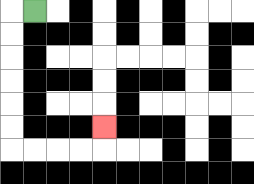{'start': '[1, 0]', 'end': '[4, 5]', 'path_directions': 'L,D,D,D,D,D,D,R,R,R,R,U', 'path_coordinates': '[[1, 0], [0, 0], [0, 1], [0, 2], [0, 3], [0, 4], [0, 5], [0, 6], [1, 6], [2, 6], [3, 6], [4, 6], [4, 5]]'}